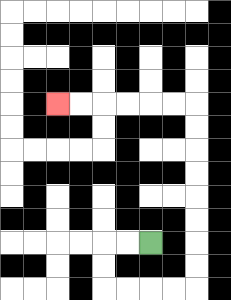{'start': '[6, 10]', 'end': '[2, 4]', 'path_directions': 'L,L,D,D,R,R,R,R,U,U,U,U,U,U,U,U,L,L,L,L,L,L', 'path_coordinates': '[[6, 10], [5, 10], [4, 10], [4, 11], [4, 12], [5, 12], [6, 12], [7, 12], [8, 12], [8, 11], [8, 10], [8, 9], [8, 8], [8, 7], [8, 6], [8, 5], [8, 4], [7, 4], [6, 4], [5, 4], [4, 4], [3, 4], [2, 4]]'}